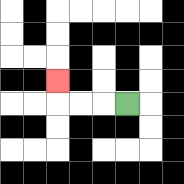{'start': '[5, 4]', 'end': '[2, 3]', 'path_directions': 'L,L,L,U', 'path_coordinates': '[[5, 4], [4, 4], [3, 4], [2, 4], [2, 3]]'}